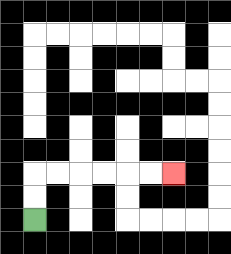{'start': '[1, 9]', 'end': '[7, 7]', 'path_directions': 'U,U,R,R,R,R,R,R', 'path_coordinates': '[[1, 9], [1, 8], [1, 7], [2, 7], [3, 7], [4, 7], [5, 7], [6, 7], [7, 7]]'}